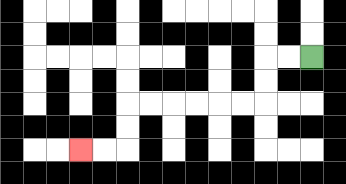{'start': '[13, 2]', 'end': '[3, 6]', 'path_directions': 'L,L,D,D,L,L,L,L,L,L,D,D,L,L', 'path_coordinates': '[[13, 2], [12, 2], [11, 2], [11, 3], [11, 4], [10, 4], [9, 4], [8, 4], [7, 4], [6, 4], [5, 4], [5, 5], [5, 6], [4, 6], [3, 6]]'}